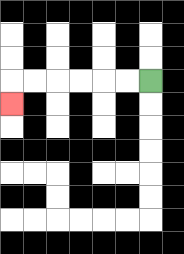{'start': '[6, 3]', 'end': '[0, 4]', 'path_directions': 'L,L,L,L,L,L,D', 'path_coordinates': '[[6, 3], [5, 3], [4, 3], [3, 3], [2, 3], [1, 3], [0, 3], [0, 4]]'}